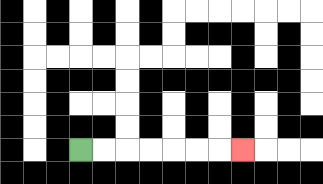{'start': '[3, 6]', 'end': '[10, 6]', 'path_directions': 'R,R,R,R,R,R,R', 'path_coordinates': '[[3, 6], [4, 6], [5, 6], [6, 6], [7, 6], [8, 6], [9, 6], [10, 6]]'}